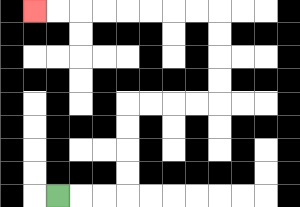{'start': '[2, 8]', 'end': '[1, 0]', 'path_directions': 'R,R,R,U,U,U,U,R,R,R,R,U,U,U,U,L,L,L,L,L,L,L,L', 'path_coordinates': '[[2, 8], [3, 8], [4, 8], [5, 8], [5, 7], [5, 6], [5, 5], [5, 4], [6, 4], [7, 4], [8, 4], [9, 4], [9, 3], [9, 2], [9, 1], [9, 0], [8, 0], [7, 0], [6, 0], [5, 0], [4, 0], [3, 0], [2, 0], [1, 0]]'}